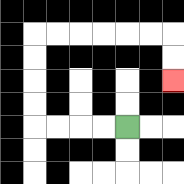{'start': '[5, 5]', 'end': '[7, 3]', 'path_directions': 'L,L,L,L,U,U,U,U,R,R,R,R,R,R,D,D', 'path_coordinates': '[[5, 5], [4, 5], [3, 5], [2, 5], [1, 5], [1, 4], [1, 3], [1, 2], [1, 1], [2, 1], [3, 1], [4, 1], [5, 1], [6, 1], [7, 1], [7, 2], [7, 3]]'}